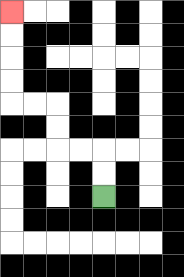{'start': '[4, 8]', 'end': '[0, 0]', 'path_directions': 'U,U,L,L,U,U,L,L,U,U,U,U', 'path_coordinates': '[[4, 8], [4, 7], [4, 6], [3, 6], [2, 6], [2, 5], [2, 4], [1, 4], [0, 4], [0, 3], [0, 2], [0, 1], [0, 0]]'}